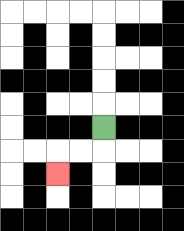{'start': '[4, 5]', 'end': '[2, 7]', 'path_directions': 'D,L,L,D', 'path_coordinates': '[[4, 5], [4, 6], [3, 6], [2, 6], [2, 7]]'}